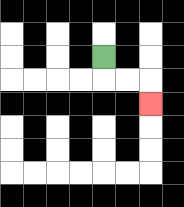{'start': '[4, 2]', 'end': '[6, 4]', 'path_directions': 'D,R,R,D', 'path_coordinates': '[[4, 2], [4, 3], [5, 3], [6, 3], [6, 4]]'}